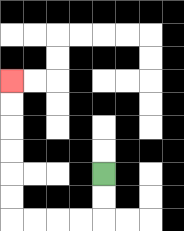{'start': '[4, 7]', 'end': '[0, 3]', 'path_directions': 'D,D,L,L,L,L,U,U,U,U,U,U', 'path_coordinates': '[[4, 7], [4, 8], [4, 9], [3, 9], [2, 9], [1, 9], [0, 9], [0, 8], [0, 7], [0, 6], [0, 5], [0, 4], [0, 3]]'}